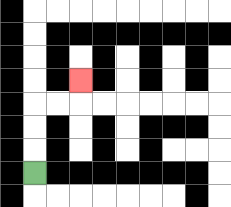{'start': '[1, 7]', 'end': '[3, 3]', 'path_directions': 'U,U,U,R,R,U', 'path_coordinates': '[[1, 7], [1, 6], [1, 5], [1, 4], [2, 4], [3, 4], [3, 3]]'}